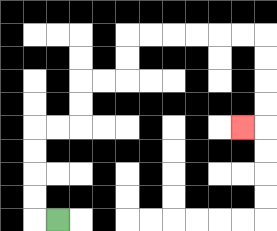{'start': '[2, 9]', 'end': '[10, 5]', 'path_directions': 'L,U,U,U,U,R,R,U,U,R,R,U,U,R,R,R,R,R,R,D,D,D,D,L', 'path_coordinates': '[[2, 9], [1, 9], [1, 8], [1, 7], [1, 6], [1, 5], [2, 5], [3, 5], [3, 4], [3, 3], [4, 3], [5, 3], [5, 2], [5, 1], [6, 1], [7, 1], [8, 1], [9, 1], [10, 1], [11, 1], [11, 2], [11, 3], [11, 4], [11, 5], [10, 5]]'}